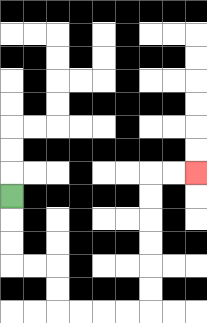{'start': '[0, 8]', 'end': '[8, 7]', 'path_directions': 'D,D,D,R,R,D,D,R,R,R,R,U,U,U,U,U,U,R,R', 'path_coordinates': '[[0, 8], [0, 9], [0, 10], [0, 11], [1, 11], [2, 11], [2, 12], [2, 13], [3, 13], [4, 13], [5, 13], [6, 13], [6, 12], [6, 11], [6, 10], [6, 9], [6, 8], [6, 7], [7, 7], [8, 7]]'}